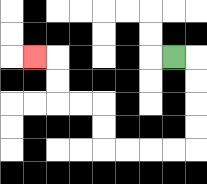{'start': '[7, 2]', 'end': '[1, 2]', 'path_directions': 'R,D,D,D,D,L,L,L,L,U,U,L,L,U,U,L', 'path_coordinates': '[[7, 2], [8, 2], [8, 3], [8, 4], [8, 5], [8, 6], [7, 6], [6, 6], [5, 6], [4, 6], [4, 5], [4, 4], [3, 4], [2, 4], [2, 3], [2, 2], [1, 2]]'}